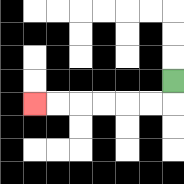{'start': '[7, 3]', 'end': '[1, 4]', 'path_directions': 'D,L,L,L,L,L,L', 'path_coordinates': '[[7, 3], [7, 4], [6, 4], [5, 4], [4, 4], [3, 4], [2, 4], [1, 4]]'}